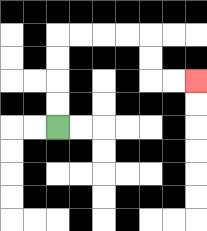{'start': '[2, 5]', 'end': '[8, 3]', 'path_directions': 'U,U,U,U,R,R,R,R,D,D,R,R', 'path_coordinates': '[[2, 5], [2, 4], [2, 3], [2, 2], [2, 1], [3, 1], [4, 1], [5, 1], [6, 1], [6, 2], [6, 3], [7, 3], [8, 3]]'}